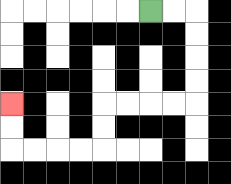{'start': '[6, 0]', 'end': '[0, 4]', 'path_directions': 'R,R,D,D,D,D,L,L,L,L,D,D,L,L,L,L,U,U', 'path_coordinates': '[[6, 0], [7, 0], [8, 0], [8, 1], [8, 2], [8, 3], [8, 4], [7, 4], [6, 4], [5, 4], [4, 4], [4, 5], [4, 6], [3, 6], [2, 6], [1, 6], [0, 6], [0, 5], [0, 4]]'}